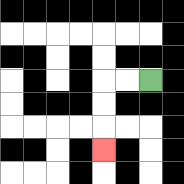{'start': '[6, 3]', 'end': '[4, 6]', 'path_directions': 'L,L,D,D,D', 'path_coordinates': '[[6, 3], [5, 3], [4, 3], [4, 4], [4, 5], [4, 6]]'}